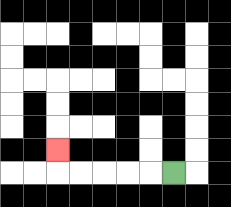{'start': '[7, 7]', 'end': '[2, 6]', 'path_directions': 'L,L,L,L,L,U', 'path_coordinates': '[[7, 7], [6, 7], [5, 7], [4, 7], [3, 7], [2, 7], [2, 6]]'}